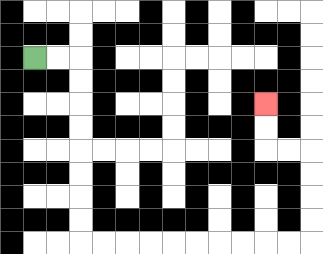{'start': '[1, 2]', 'end': '[11, 4]', 'path_directions': 'R,R,D,D,D,D,D,D,D,D,R,R,R,R,R,R,R,R,R,R,U,U,U,U,L,L,U,U', 'path_coordinates': '[[1, 2], [2, 2], [3, 2], [3, 3], [3, 4], [3, 5], [3, 6], [3, 7], [3, 8], [3, 9], [3, 10], [4, 10], [5, 10], [6, 10], [7, 10], [8, 10], [9, 10], [10, 10], [11, 10], [12, 10], [13, 10], [13, 9], [13, 8], [13, 7], [13, 6], [12, 6], [11, 6], [11, 5], [11, 4]]'}